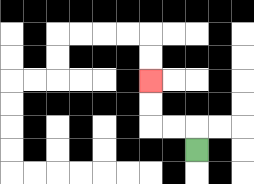{'start': '[8, 6]', 'end': '[6, 3]', 'path_directions': 'U,L,L,U,U', 'path_coordinates': '[[8, 6], [8, 5], [7, 5], [6, 5], [6, 4], [6, 3]]'}